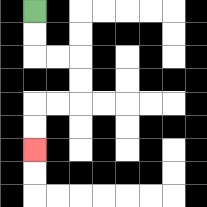{'start': '[1, 0]', 'end': '[1, 6]', 'path_directions': 'D,D,R,R,D,D,L,L,D,D', 'path_coordinates': '[[1, 0], [1, 1], [1, 2], [2, 2], [3, 2], [3, 3], [3, 4], [2, 4], [1, 4], [1, 5], [1, 6]]'}